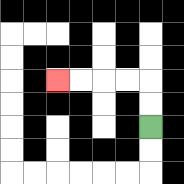{'start': '[6, 5]', 'end': '[2, 3]', 'path_directions': 'U,U,L,L,L,L', 'path_coordinates': '[[6, 5], [6, 4], [6, 3], [5, 3], [4, 3], [3, 3], [2, 3]]'}